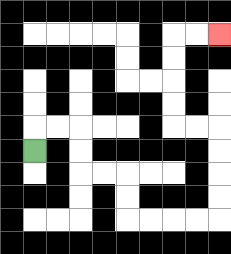{'start': '[1, 6]', 'end': '[9, 1]', 'path_directions': 'U,R,R,D,D,R,R,D,D,R,R,R,R,U,U,U,U,L,L,U,U,U,U,R,R', 'path_coordinates': '[[1, 6], [1, 5], [2, 5], [3, 5], [3, 6], [3, 7], [4, 7], [5, 7], [5, 8], [5, 9], [6, 9], [7, 9], [8, 9], [9, 9], [9, 8], [9, 7], [9, 6], [9, 5], [8, 5], [7, 5], [7, 4], [7, 3], [7, 2], [7, 1], [8, 1], [9, 1]]'}